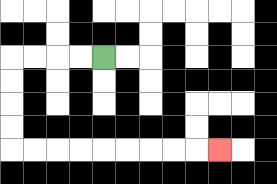{'start': '[4, 2]', 'end': '[9, 6]', 'path_directions': 'L,L,L,L,D,D,D,D,R,R,R,R,R,R,R,R,R', 'path_coordinates': '[[4, 2], [3, 2], [2, 2], [1, 2], [0, 2], [0, 3], [0, 4], [0, 5], [0, 6], [1, 6], [2, 6], [3, 6], [4, 6], [5, 6], [6, 6], [7, 6], [8, 6], [9, 6]]'}